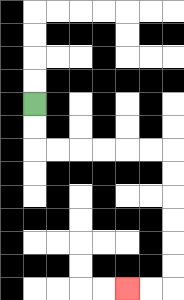{'start': '[1, 4]', 'end': '[5, 12]', 'path_directions': 'D,D,R,R,R,R,R,R,D,D,D,D,D,D,L,L', 'path_coordinates': '[[1, 4], [1, 5], [1, 6], [2, 6], [3, 6], [4, 6], [5, 6], [6, 6], [7, 6], [7, 7], [7, 8], [7, 9], [7, 10], [7, 11], [7, 12], [6, 12], [5, 12]]'}